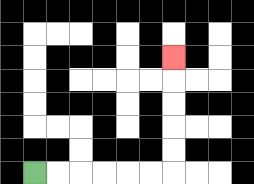{'start': '[1, 7]', 'end': '[7, 2]', 'path_directions': 'R,R,R,R,R,R,U,U,U,U,U', 'path_coordinates': '[[1, 7], [2, 7], [3, 7], [4, 7], [5, 7], [6, 7], [7, 7], [7, 6], [7, 5], [7, 4], [7, 3], [7, 2]]'}